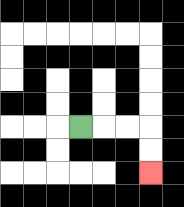{'start': '[3, 5]', 'end': '[6, 7]', 'path_directions': 'R,R,R,D,D', 'path_coordinates': '[[3, 5], [4, 5], [5, 5], [6, 5], [6, 6], [6, 7]]'}